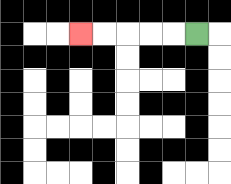{'start': '[8, 1]', 'end': '[3, 1]', 'path_directions': 'L,L,L,L,L', 'path_coordinates': '[[8, 1], [7, 1], [6, 1], [5, 1], [4, 1], [3, 1]]'}